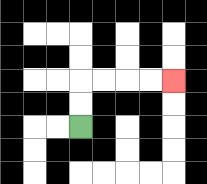{'start': '[3, 5]', 'end': '[7, 3]', 'path_directions': 'U,U,R,R,R,R', 'path_coordinates': '[[3, 5], [3, 4], [3, 3], [4, 3], [5, 3], [6, 3], [7, 3]]'}